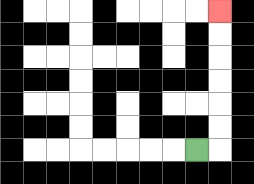{'start': '[8, 6]', 'end': '[9, 0]', 'path_directions': 'R,U,U,U,U,U,U', 'path_coordinates': '[[8, 6], [9, 6], [9, 5], [9, 4], [9, 3], [9, 2], [9, 1], [9, 0]]'}